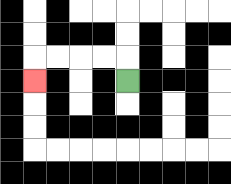{'start': '[5, 3]', 'end': '[1, 3]', 'path_directions': 'U,L,L,L,L,D', 'path_coordinates': '[[5, 3], [5, 2], [4, 2], [3, 2], [2, 2], [1, 2], [1, 3]]'}